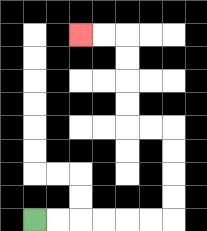{'start': '[1, 9]', 'end': '[3, 1]', 'path_directions': 'R,R,R,R,R,R,U,U,U,U,L,L,U,U,U,U,L,L', 'path_coordinates': '[[1, 9], [2, 9], [3, 9], [4, 9], [5, 9], [6, 9], [7, 9], [7, 8], [7, 7], [7, 6], [7, 5], [6, 5], [5, 5], [5, 4], [5, 3], [5, 2], [5, 1], [4, 1], [3, 1]]'}